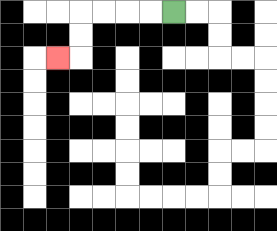{'start': '[7, 0]', 'end': '[2, 2]', 'path_directions': 'L,L,L,L,D,D,L', 'path_coordinates': '[[7, 0], [6, 0], [5, 0], [4, 0], [3, 0], [3, 1], [3, 2], [2, 2]]'}